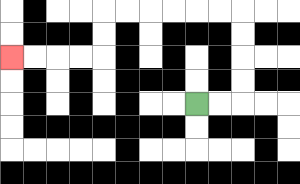{'start': '[8, 4]', 'end': '[0, 2]', 'path_directions': 'R,R,U,U,U,U,L,L,L,L,L,L,D,D,L,L,L,L', 'path_coordinates': '[[8, 4], [9, 4], [10, 4], [10, 3], [10, 2], [10, 1], [10, 0], [9, 0], [8, 0], [7, 0], [6, 0], [5, 0], [4, 0], [4, 1], [4, 2], [3, 2], [2, 2], [1, 2], [0, 2]]'}